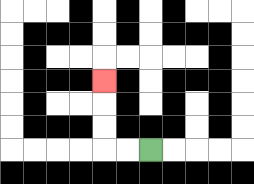{'start': '[6, 6]', 'end': '[4, 3]', 'path_directions': 'L,L,U,U,U', 'path_coordinates': '[[6, 6], [5, 6], [4, 6], [4, 5], [4, 4], [4, 3]]'}